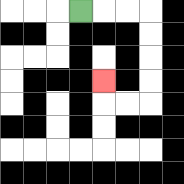{'start': '[3, 0]', 'end': '[4, 3]', 'path_directions': 'R,R,R,D,D,D,D,L,L,U', 'path_coordinates': '[[3, 0], [4, 0], [5, 0], [6, 0], [6, 1], [6, 2], [6, 3], [6, 4], [5, 4], [4, 4], [4, 3]]'}